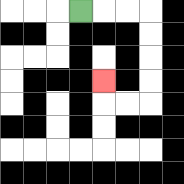{'start': '[3, 0]', 'end': '[4, 3]', 'path_directions': 'R,R,R,D,D,D,D,L,L,U', 'path_coordinates': '[[3, 0], [4, 0], [5, 0], [6, 0], [6, 1], [6, 2], [6, 3], [6, 4], [5, 4], [4, 4], [4, 3]]'}